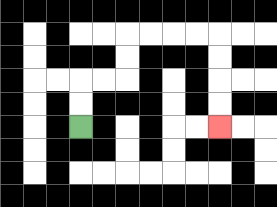{'start': '[3, 5]', 'end': '[9, 5]', 'path_directions': 'U,U,R,R,U,U,R,R,R,R,D,D,D,D', 'path_coordinates': '[[3, 5], [3, 4], [3, 3], [4, 3], [5, 3], [5, 2], [5, 1], [6, 1], [7, 1], [8, 1], [9, 1], [9, 2], [9, 3], [9, 4], [9, 5]]'}